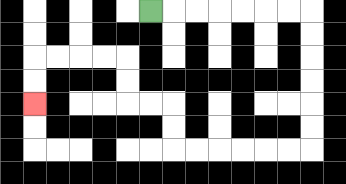{'start': '[6, 0]', 'end': '[1, 4]', 'path_directions': 'R,R,R,R,R,R,R,D,D,D,D,D,D,L,L,L,L,L,L,U,U,L,L,U,U,L,L,L,L,D,D', 'path_coordinates': '[[6, 0], [7, 0], [8, 0], [9, 0], [10, 0], [11, 0], [12, 0], [13, 0], [13, 1], [13, 2], [13, 3], [13, 4], [13, 5], [13, 6], [12, 6], [11, 6], [10, 6], [9, 6], [8, 6], [7, 6], [7, 5], [7, 4], [6, 4], [5, 4], [5, 3], [5, 2], [4, 2], [3, 2], [2, 2], [1, 2], [1, 3], [1, 4]]'}